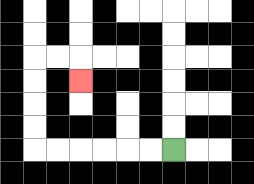{'start': '[7, 6]', 'end': '[3, 3]', 'path_directions': 'L,L,L,L,L,L,U,U,U,U,R,R,D', 'path_coordinates': '[[7, 6], [6, 6], [5, 6], [4, 6], [3, 6], [2, 6], [1, 6], [1, 5], [1, 4], [1, 3], [1, 2], [2, 2], [3, 2], [3, 3]]'}